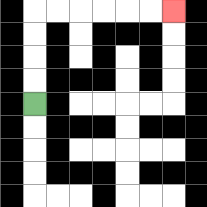{'start': '[1, 4]', 'end': '[7, 0]', 'path_directions': 'U,U,U,U,R,R,R,R,R,R', 'path_coordinates': '[[1, 4], [1, 3], [1, 2], [1, 1], [1, 0], [2, 0], [3, 0], [4, 0], [5, 0], [6, 0], [7, 0]]'}